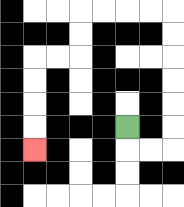{'start': '[5, 5]', 'end': '[1, 6]', 'path_directions': 'D,R,R,U,U,U,U,U,U,L,L,L,L,D,D,L,L,D,D,D,D', 'path_coordinates': '[[5, 5], [5, 6], [6, 6], [7, 6], [7, 5], [7, 4], [7, 3], [7, 2], [7, 1], [7, 0], [6, 0], [5, 0], [4, 0], [3, 0], [3, 1], [3, 2], [2, 2], [1, 2], [1, 3], [1, 4], [1, 5], [1, 6]]'}